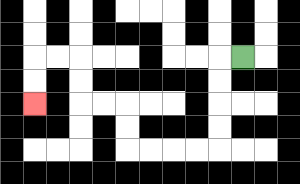{'start': '[10, 2]', 'end': '[1, 4]', 'path_directions': 'L,D,D,D,D,L,L,L,L,U,U,L,L,U,U,L,L,D,D', 'path_coordinates': '[[10, 2], [9, 2], [9, 3], [9, 4], [9, 5], [9, 6], [8, 6], [7, 6], [6, 6], [5, 6], [5, 5], [5, 4], [4, 4], [3, 4], [3, 3], [3, 2], [2, 2], [1, 2], [1, 3], [1, 4]]'}